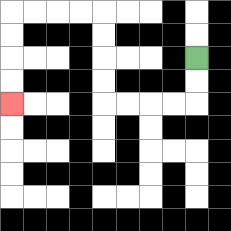{'start': '[8, 2]', 'end': '[0, 4]', 'path_directions': 'D,D,L,L,L,L,U,U,U,U,L,L,L,L,D,D,D,D', 'path_coordinates': '[[8, 2], [8, 3], [8, 4], [7, 4], [6, 4], [5, 4], [4, 4], [4, 3], [4, 2], [4, 1], [4, 0], [3, 0], [2, 0], [1, 0], [0, 0], [0, 1], [0, 2], [0, 3], [0, 4]]'}